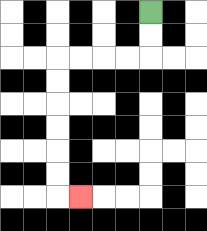{'start': '[6, 0]', 'end': '[3, 8]', 'path_directions': 'D,D,L,L,L,L,D,D,D,D,D,D,R', 'path_coordinates': '[[6, 0], [6, 1], [6, 2], [5, 2], [4, 2], [3, 2], [2, 2], [2, 3], [2, 4], [2, 5], [2, 6], [2, 7], [2, 8], [3, 8]]'}